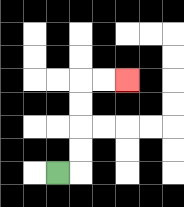{'start': '[2, 7]', 'end': '[5, 3]', 'path_directions': 'R,U,U,U,U,R,R', 'path_coordinates': '[[2, 7], [3, 7], [3, 6], [3, 5], [3, 4], [3, 3], [4, 3], [5, 3]]'}